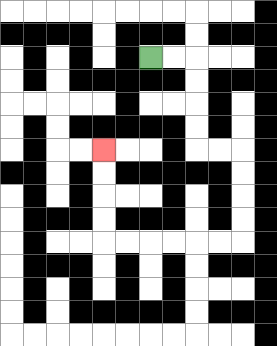{'start': '[6, 2]', 'end': '[4, 6]', 'path_directions': 'R,R,D,D,D,D,R,R,D,D,D,D,L,L,L,L,L,L,U,U,U,U', 'path_coordinates': '[[6, 2], [7, 2], [8, 2], [8, 3], [8, 4], [8, 5], [8, 6], [9, 6], [10, 6], [10, 7], [10, 8], [10, 9], [10, 10], [9, 10], [8, 10], [7, 10], [6, 10], [5, 10], [4, 10], [4, 9], [4, 8], [4, 7], [4, 6]]'}